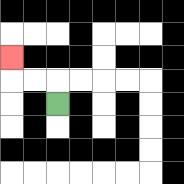{'start': '[2, 4]', 'end': '[0, 2]', 'path_directions': 'U,L,L,U', 'path_coordinates': '[[2, 4], [2, 3], [1, 3], [0, 3], [0, 2]]'}